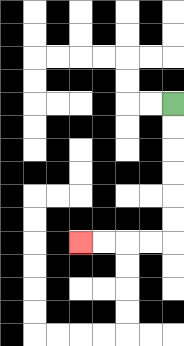{'start': '[7, 4]', 'end': '[3, 10]', 'path_directions': 'D,D,D,D,D,D,L,L,L,L', 'path_coordinates': '[[7, 4], [7, 5], [7, 6], [7, 7], [7, 8], [7, 9], [7, 10], [6, 10], [5, 10], [4, 10], [3, 10]]'}